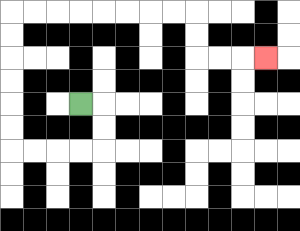{'start': '[3, 4]', 'end': '[11, 2]', 'path_directions': 'R,D,D,L,L,L,L,U,U,U,U,U,U,R,R,R,R,R,R,R,R,D,D,R,R,R', 'path_coordinates': '[[3, 4], [4, 4], [4, 5], [4, 6], [3, 6], [2, 6], [1, 6], [0, 6], [0, 5], [0, 4], [0, 3], [0, 2], [0, 1], [0, 0], [1, 0], [2, 0], [3, 0], [4, 0], [5, 0], [6, 0], [7, 0], [8, 0], [8, 1], [8, 2], [9, 2], [10, 2], [11, 2]]'}